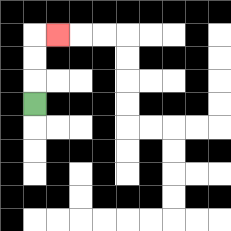{'start': '[1, 4]', 'end': '[2, 1]', 'path_directions': 'U,U,U,R', 'path_coordinates': '[[1, 4], [1, 3], [1, 2], [1, 1], [2, 1]]'}